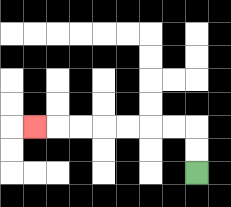{'start': '[8, 7]', 'end': '[1, 5]', 'path_directions': 'U,U,L,L,L,L,L,L,L', 'path_coordinates': '[[8, 7], [8, 6], [8, 5], [7, 5], [6, 5], [5, 5], [4, 5], [3, 5], [2, 5], [1, 5]]'}